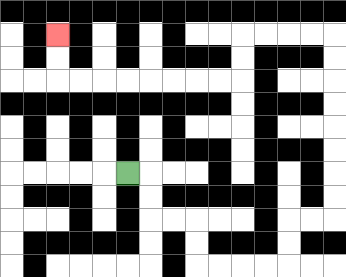{'start': '[5, 7]', 'end': '[2, 1]', 'path_directions': 'R,D,D,R,R,D,D,R,R,R,R,U,U,R,R,U,U,U,U,U,U,U,U,L,L,L,L,D,D,L,L,L,L,L,L,L,L,U,U', 'path_coordinates': '[[5, 7], [6, 7], [6, 8], [6, 9], [7, 9], [8, 9], [8, 10], [8, 11], [9, 11], [10, 11], [11, 11], [12, 11], [12, 10], [12, 9], [13, 9], [14, 9], [14, 8], [14, 7], [14, 6], [14, 5], [14, 4], [14, 3], [14, 2], [14, 1], [13, 1], [12, 1], [11, 1], [10, 1], [10, 2], [10, 3], [9, 3], [8, 3], [7, 3], [6, 3], [5, 3], [4, 3], [3, 3], [2, 3], [2, 2], [2, 1]]'}